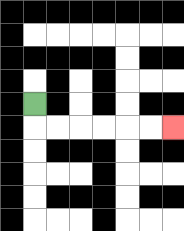{'start': '[1, 4]', 'end': '[7, 5]', 'path_directions': 'D,R,R,R,R,R,R', 'path_coordinates': '[[1, 4], [1, 5], [2, 5], [3, 5], [4, 5], [5, 5], [6, 5], [7, 5]]'}